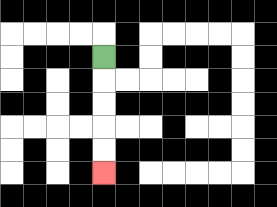{'start': '[4, 2]', 'end': '[4, 7]', 'path_directions': 'D,D,D,D,D', 'path_coordinates': '[[4, 2], [4, 3], [4, 4], [4, 5], [4, 6], [4, 7]]'}